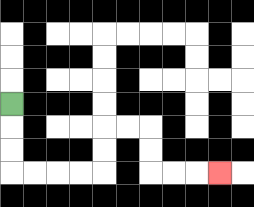{'start': '[0, 4]', 'end': '[9, 7]', 'path_directions': 'D,D,D,R,R,R,R,U,U,R,R,D,D,R,R,R', 'path_coordinates': '[[0, 4], [0, 5], [0, 6], [0, 7], [1, 7], [2, 7], [3, 7], [4, 7], [4, 6], [4, 5], [5, 5], [6, 5], [6, 6], [6, 7], [7, 7], [8, 7], [9, 7]]'}